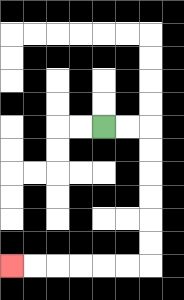{'start': '[4, 5]', 'end': '[0, 11]', 'path_directions': 'R,R,D,D,D,D,D,D,L,L,L,L,L,L', 'path_coordinates': '[[4, 5], [5, 5], [6, 5], [6, 6], [6, 7], [6, 8], [6, 9], [6, 10], [6, 11], [5, 11], [4, 11], [3, 11], [2, 11], [1, 11], [0, 11]]'}